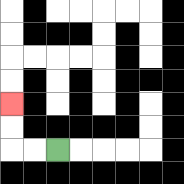{'start': '[2, 6]', 'end': '[0, 4]', 'path_directions': 'L,L,U,U', 'path_coordinates': '[[2, 6], [1, 6], [0, 6], [0, 5], [0, 4]]'}